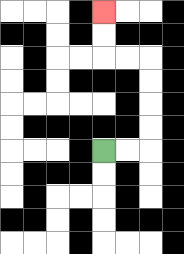{'start': '[4, 6]', 'end': '[4, 0]', 'path_directions': 'R,R,U,U,U,U,L,L,U,U', 'path_coordinates': '[[4, 6], [5, 6], [6, 6], [6, 5], [6, 4], [6, 3], [6, 2], [5, 2], [4, 2], [4, 1], [4, 0]]'}